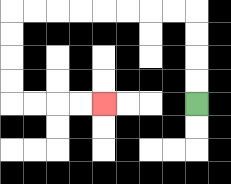{'start': '[8, 4]', 'end': '[4, 4]', 'path_directions': 'U,U,U,U,L,L,L,L,L,L,L,L,D,D,D,D,R,R,R,R', 'path_coordinates': '[[8, 4], [8, 3], [8, 2], [8, 1], [8, 0], [7, 0], [6, 0], [5, 0], [4, 0], [3, 0], [2, 0], [1, 0], [0, 0], [0, 1], [0, 2], [0, 3], [0, 4], [1, 4], [2, 4], [3, 4], [4, 4]]'}